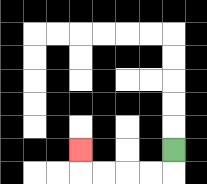{'start': '[7, 6]', 'end': '[3, 6]', 'path_directions': 'D,L,L,L,L,U', 'path_coordinates': '[[7, 6], [7, 7], [6, 7], [5, 7], [4, 7], [3, 7], [3, 6]]'}